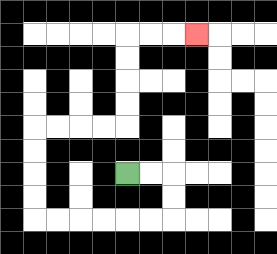{'start': '[5, 7]', 'end': '[8, 1]', 'path_directions': 'R,R,D,D,L,L,L,L,L,L,U,U,U,U,R,R,R,R,U,U,U,U,R,R,R', 'path_coordinates': '[[5, 7], [6, 7], [7, 7], [7, 8], [7, 9], [6, 9], [5, 9], [4, 9], [3, 9], [2, 9], [1, 9], [1, 8], [1, 7], [1, 6], [1, 5], [2, 5], [3, 5], [4, 5], [5, 5], [5, 4], [5, 3], [5, 2], [5, 1], [6, 1], [7, 1], [8, 1]]'}